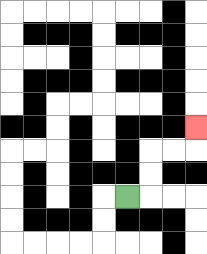{'start': '[5, 8]', 'end': '[8, 5]', 'path_directions': 'R,U,U,R,R,U', 'path_coordinates': '[[5, 8], [6, 8], [6, 7], [6, 6], [7, 6], [8, 6], [8, 5]]'}